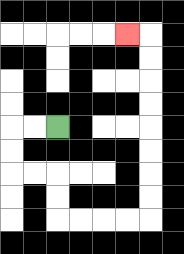{'start': '[2, 5]', 'end': '[5, 1]', 'path_directions': 'L,L,D,D,R,R,D,D,R,R,R,R,U,U,U,U,U,U,U,U,L', 'path_coordinates': '[[2, 5], [1, 5], [0, 5], [0, 6], [0, 7], [1, 7], [2, 7], [2, 8], [2, 9], [3, 9], [4, 9], [5, 9], [6, 9], [6, 8], [6, 7], [6, 6], [6, 5], [6, 4], [6, 3], [6, 2], [6, 1], [5, 1]]'}